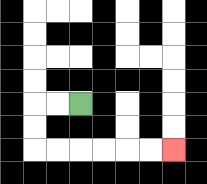{'start': '[3, 4]', 'end': '[7, 6]', 'path_directions': 'L,L,D,D,R,R,R,R,R,R', 'path_coordinates': '[[3, 4], [2, 4], [1, 4], [1, 5], [1, 6], [2, 6], [3, 6], [4, 6], [5, 6], [6, 6], [7, 6]]'}